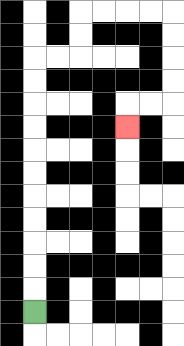{'start': '[1, 13]', 'end': '[5, 5]', 'path_directions': 'U,U,U,U,U,U,U,U,U,U,U,R,R,U,U,R,R,R,R,D,D,D,D,L,L,D', 'path_coordinates': '[[1, 13], [1, 12], [1, 11], [1, 10], [1, 9], [1, 8], [1, 7], [1, 6], [1, 5], [1, 4], [1, 3], [1, 2], [2, 2], [3, 2], [3, 1], [3, 0], [4, 0], [5, 0], [6, 0], [7, 0], [7, 1], [7, 2], [7, 3], [7, 4], [6, 4], [5, 4], [5, 5]]'}